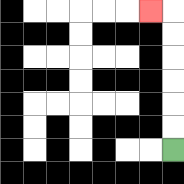{'start': '[7, 6]', 'end': '[6, 0]', 'path_directions': 'U,U,U,U,U,U,L', 'path_coordinates': '[[7, 6], [7, 5], [7, 4], [7, 3], [7, 2], [7, 1], [7, 0], [6, 0]]'}